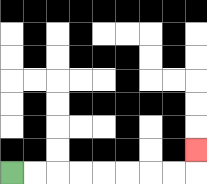{'start': '[0, 7]', 'end': '[8, 6]', 'path_directions': 'R,R,R,R,R,R,R,R,U', 'path_coordinates': '[[0, 7], [1, 7], [2, 7], [3, 7], [4, 7], [5, 7], [6, 7], [7, 7], [8, 7], [8, 6]]'}